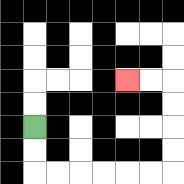{'start': '[1, 5]', 'end': '[5, 3]', 'path_directions': 'D,D,R,R,R,R,R,R,U,U,U,U,L,L', 'path_coordinates': '[[1, 5], [1, 6], [1, 7], [2, 7], [3, 7], [4, 7], [5, 7], [6, 7], [7, 7], [7, 6], [7, 5], [7, 4], [7, 3], [6, 3], [5, 3]]'}